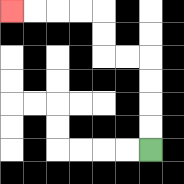{'start': '[6, 6]', 'end': '[0, 0]', 'path_directions': 'U,U,U,U,L,L,U,U,L,L,L,L', 'path_coordinates': '[[6, 6], [6, 5], [6, 4], [6, 3], [6, 2], [5, 2], [4, 2], [4, 1], [4, 0], [3, 0], [2, 0], [1, 0], [0, 0]]'}